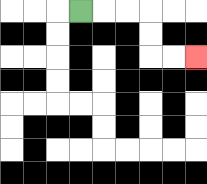{'start': '[3, 0]', 'end': '[8, 2]', 'path_directions': 'R,R,R,D,D,R,R', 'path_coordinates': '[[3, 0], [4, 0], [5, 0], [6, 0], [6, 1], [6, 2], [7, 2], [8, 2]]'}